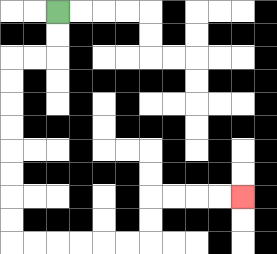{'start': '[2, 0]', 'end': '[10, 8]', 'path_directions': 'D,D,L,L,D,D,D,D,D,D,D,D,R,R,R,R,R,R,U,U,R,R,R,R', 'path_coordinates': '[[2, 0], [2, 1], [2, 2], [1, 2], [0, 2], [0, 3], [0, 4], [0, 5], [0, 6], [0, 7], [0, 8], [0, 9], [0, 10], [1, 10], [2, 10], [3, 10], [4, 10], [5, 10], [6, 10], [6, 9], [6, 8], [7, 8], [8, 8], [9, 8], [10, 8]]'}